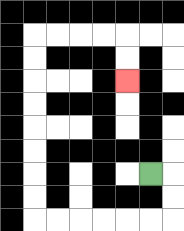{'start': '[6, 7]', 'end': '[5, 3]', 'path_directions': 'R,D,D,L,L,L,L,L,L,U,U,U,U,U,U,U,U,R,R,R,R,D,D', 'path_coordinates': '[[6, 7], [7, 7], [7, 8], [7, 9], [6, 9], [5, 9], [4, 9], [3, 9], [2, 9], [1, 9], [1, 8], [1, 7], [1, 6], [1, 5], [1, 4], [1, 3], [1, 2], [1, 1], [2, 1], [3, 1], [4, 1], [5, 1], [5, 2], [5, 3]]'}